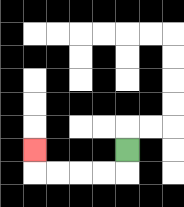{'start': '[5, 6]', 'end': '[1, 6]', 'path_directions': 'D,L,L,L,L,U', 'path_coordinates': '[[5, 6], [5, 7], [4, 7], [3, 7], [2, 7], [1, 7], [1, 6]]'}